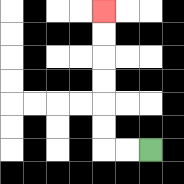{'start': '[6, 6]', 'end': '[4, 0]', 'path_directions': 'L,L,U,U,U,U,U,U', 'path_coordinates': '[[6, 6], [5, 6], [4, 6], [4, 5], [4, 4], [4, 3], [4, 2], [4, 1], [4, 0]]'}